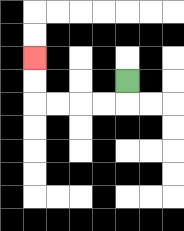{'start': '[5, 3]', 'end': '[1, 2]', 'path_directions': 'D,L,L,L,L,U,U', 'path_coordinates': '[[5, 3], [5, 4], [4, 4], [3, 4], [2, 4], [1, 4], [1, 3], [1, 2]]'}